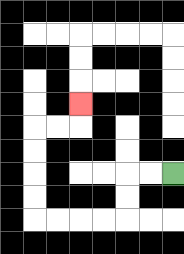{'start': '[7, 7]', 'end': '[3, 4]', 'path_directions': 'L,L,D,D,L,L,L,L,U,U,U,U,R,R,U', 'path_coordinates': '[[7, 7], [6, 7], [5, 7], [5, 8], [5, 9], [4, 9], [3, 9], [2, 9], [1, 9], [1, 8], [1, 7], [1, 6], [1, 5], [2, 5], [3, 5], [3, 4]]'}